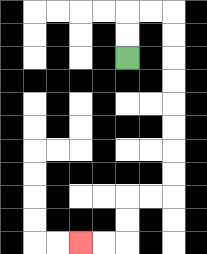{'start': '[5, 2]', 'end': '[3, 10]', 'path_directions': 'U,U,R,R,D,D,D,D,D,D,D,D,L,L,D,D,L,L', 'path_coordinates': '[[5, 2], [5, 1], [5, 0], [6, 0], [7, 0], [7, 1], [7, 2], [7, 3], [7, 4], [7, 5], [7, 6], [7, 7], [7, 8], [6, 8], [5, 8], [5, 9], [5, 10], [4, 10], [3, 10]]'}